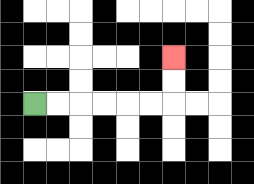{'start': '[1, 4]', 'end': '[7, 2]', 'path_directions': 'R,R,R,R,R,R,U,U', 'path_coordinates': '[[1, 4], [2, 4], [3, 4], [4, 4], [5, 4], [6, 4], [7, 4], [7, 3], [7, 2]]'}